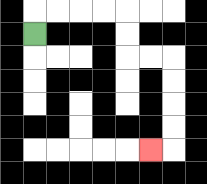{'start': '[1, 1]', 'end': '[6, 6]', 'path_directions': 'U,R,R,R,R,D,D,R,R,D,D,D,D,L', 'path_coordinates': '[[1, 1], [1, 0], [2, 0], [3, 0], [4, 0], [5, 0], [5, 1], [5, 2], [6, 2], [7, 2], [7, 3], [7, 4], [7, 5], [7, 6], [6, 6]]'}